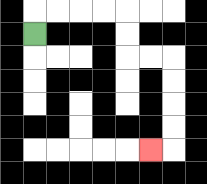{'start': '[1, 1]', 'end': '[6, 6]', 'path_directions': 'U,R,R,R,R,D,D,R,R,D,D,D,D,L', 'path_coordinates': '[[1, 1], [1, 0], [2, 0], [3, 0], [4, 0], [5, 0], [5, 1], [5, 2], [6, 2], [7, 2], [7, 3], [7, 4], [7, 5], [7, 6], [6, 6]]'}